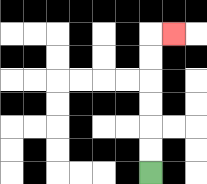{'start': '[6, 7]', 'end': '[7, 1]', 'path_directions': 'U,U,U,U,U,U,R', 'path_coordinates': '[[6, 7], [6, 6], [6, 5], [6, 4], [6, 3], [6, 2], [6, 1], [7, 1]]'}